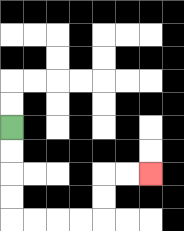{'start': '[0, 5]', 'end': '[6, 7]', 'path_directions': 'D,D,D,D,R,R,R,R,U,U,R,R', 'path_coordinates': '[[0, 5], [0, 6], [0, 7], [0, 8], [0, 9], [1, 9], [2, 9], [3, 9], [4, 9], [4, 8], [4, 7], [5, 7], [6, 7]]'}